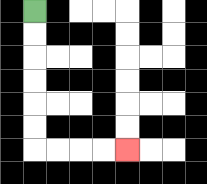{'start': '[1, 0]', 'end': '[5, 6]', 'path_directions': 'D,D,D,D,D,D,R,R,R,R', 'path_coordinates': '[[1, 0], [1, 1], [1, 2], [1, 3], [1, 4], [1, 5], [1, 6], [2, 6], [3, 6], [4, 6], [5, 6]]'}